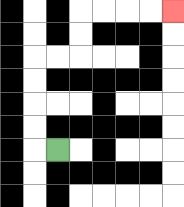{'start': '[2, 6]', 'end': '[7, 0]', 'path_directions': 'L,U,U,U,U,R,R,U,U,R,R,R,R', 'path_coordinates': '[[2, 6], [1, 6], [1, 5], [1, 4], [1, 3], [1, 2], [2, 2], [3, 2], [3, 1], [3, 0], [4, 0], [5, 0], [6, 0], [7, 0]]'}